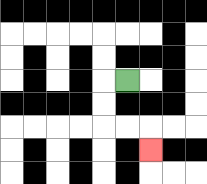{'start': '[5, 3]', 'end': '[6, 6]', 'path_directions': 'L,D,D,R,R,D', 'path_coordinates': '[[5, 3], [4, 3], [4, 4], [4, 5], [5, 5], [6, 5], [6, 6]]'}